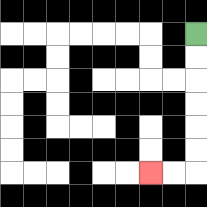{'start': '[8, 1]', 'end': '[6, 7]', 'path_directions': 'D,D,D,D,D,D,L,L', 'path_coordinates': '[[8, 1], [8, 2], [8, 3], [8, 4], [8, 5], [8, 6], [8, 7], [7, 7], [6, 7]]'}